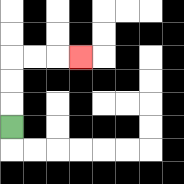{'start': '[0, 5]', 'end': '[3, 2]', 'path_directions': 'U,U,U,R,R,R', 'path_coordinates': '[[0, 5], [0, 4], [0, 3], [0, 2], [1, 2], [2, 2], [3, 2]]'}